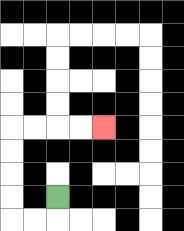{'start': '[2, 8]', 'end': '[4, 5]', 'path_directions': 'D,L,L,U,U,U,U,R,R,R,R', 'path_coordinates': '[[2, 8], [2, 9], [1, 9], [0, 9], [0, 8], [0, 7], [0, 6], [0, 5], [1, 5], [2, 5], [3, 5], [4, 5]]'}